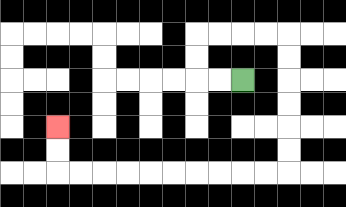{'start': '[10, 3]', 'end': '[2, 5]', 'path_directions': 'L,L,U,U,R,R,R,R,D,D,D,D,D,D,L,L,L,L,L,L,L,L,L,L,U,U', 'path_coordinates': '[[10, 3], [9, 3], [8, 3], [8, 2], [8, 1], [9, 1], [10, 1], [11, 1], [12, 1], [12, 2], [12, 3], [12, 4], [12, 5], [12, 6], [12, 7], [11, 7], [10, 7], [9, 7], [8, 7], [7, 7], [6, 7], [5, 7], [4, 7], [3, 7], [2, 7], [2, 6], [2, 5]]'}